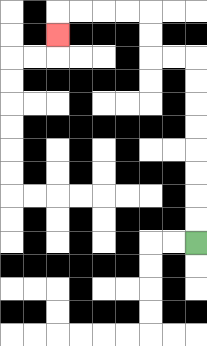{'start': '[8, 10]', 'end': '[2, 1]', 'path_directions': 'U,U,U,U,U,U,U,U,L,L,U,U,L,L,L,L,D', 'path_coordinates': '[[8, 10], [8, 9], [8, 8], [8, 7], [8, 6], [8, 5], [8, 4], [8, 3], [8, 2], [7, 2], [6, 2], [6, 1], [6, 0], [5, 0], [4, 0], [3, 0], [2, 0], [2, 1]]'}